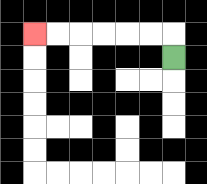{'start': '[7, 2]', 'end': '[1, 1]', 'path_directions': 'U,L,L,L,L,L,L', 'path_coordinates': '[[7, 2], [7, 1], [6, 1], [5, 1], [4, 1], [3, 1], [2, 1], [1, 1]]'}